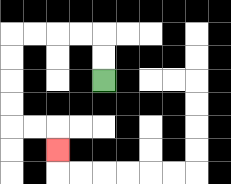{'start': '[4, 3]', 'end': '[2, 6]', 'path_directions': 'U,U,L,L,L,L,D,D,D,D,R,R,D', 'path_coordinates': '[[4, 3], [4, 2], [4, 1], [3, 1], [2, 1], [1, 1], [0, 1], [0, 2], [0, 3], [0, 4], [0, 5], [1, 5], [2, 5], [2, 6]]'}